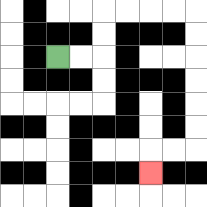{'start': '[2, 2]', 'end': '[6, 7]', 'path_directions': 'R,R,U,U,R,R,R,R,D,D,D,D,D,D,L,L,D', 'path_coordinates': '[[2, 2], [3, 2], [4, 2], [4, 1], [4, 0], [5, 0], [6, 0], [7, 0], [8, 0], [8, 1], [8, 2], [8, 3], [8, 4], [8, 5], [8, 6], [7, 6], [6, 6], [6, 7]]'}